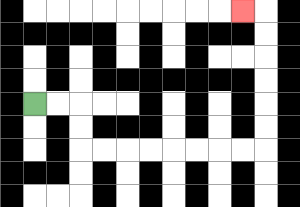{'start': '[1, 4]', 'end': '[10, 0]', 'path_directions': 'R,R,D,D,R,R,R,R,R,R,R,R,U,U,U,U,U,U,L', 'path_coordinates': '[[1, 4], [2, 4], [3, 4], [3, 5], [3, 6], [4, 6], [5, 6], [6, 6], [7, 6], [8, 6], [9, 6], [10, 6], [11, 6], [11, 5], [11, 4], [11, 3], [11, 2], [11, 1], [11, 0], [10, 0]]'}